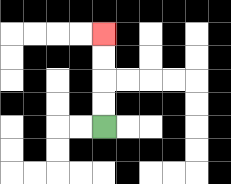{'start': '[4, 5]', 'end': '[4, 1]', 'path_directions': 'U,U,U,U', 'path_coordinates': '[[4, 5], [4, 4], [4, 3], [4, 2], [4, 1]]'}